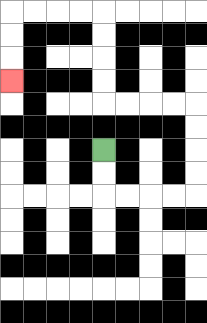{'start': '[4, 6]', 'end': '[0, 3]', 'path_directions': 'D,D,R,R,R,R,U,U,U,U,L,L,L,L,U,U,U,U,L,L,L,L,D,D,D', 'path_coordinates': '[[4, 6], [4, 7], [4, 8], [5, 8], [6, 8], [7, 8], [8, 8], [8, 7], [8, 6], [8, 5], [8, 4], [7, 4], [6, 4], [5, 4], [4, 4], [4, 3], [4, 2], [4, 1], [4, 0], [3, 0], [2, 0], [1, 0], [0, 0], [0, 1], [0, 2], [0, 3]]'}